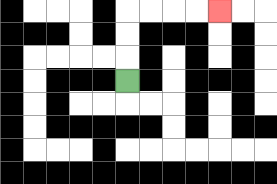{'start': '[5, 3]', 'end': '[9, 0]', 'path_directions': 'U,U,U,R,R,R,R', 'path_coordinates': '[[5, 3], [5, 2], [5, 1], [5, 0], [6, 0], [7, 0], [8, 0], [9, 0]]'}